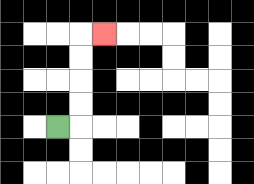{'start': '[2, 5]', 'end': '[4, 1]', 'path_directions': 'R,U,U,U,U,R', 'path_coordinates': '[[2, 5], [3, 5], [3, 4], [3, 3], [3, 2], [3, 1], [4, 1]]'}